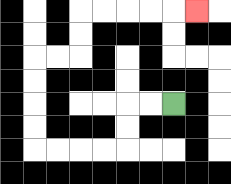{'start': '[7, 4]', 'end': '[8, 0]', 'path_directions': 'L,L,D,D,L,L,L,L,U,U,U,U,R,R,U,U,R,R,R,R,R', 'path_coordinates': '[[7, 4], [6, 4], [5, 4], [5, 5], [5, 6], [4, 6], [3, 6], [2, 6], [1, 6], [1, 5], [1, 4], [1, 3], [1, 2], [2, 2], [3, 2], [3, 1], [3, 0], [4, 0], [5, 0], [6, 0], [7, 0], [8, 0]]'}